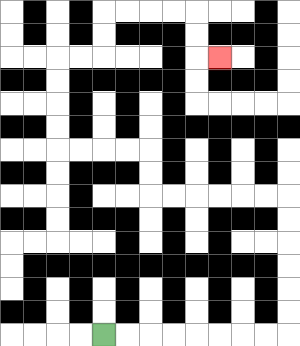{'start': '[4, 14]', 'end': '[9, 2]', 'path_directions': 'R,R,R,R,R,R,R,R,U,U,U,U,U,U,L,L,L,L,L,L,U,U,L,L,L,L,U,U,U,U,R,R,U,U,R,R,R,R,D,D,R', 'path_coordinates': '[[4, 14], [5, 14], [6, 14], [7, 14], [8, 14], [9, 14], [10, 14], [11, 14], [12, 14], [12, 13], [12, 12], [12, 11], [12, 10], [12, 9], [12, 8], [11, 8], [10, 8], [9, 8], [8, 8], [7, 8], [6, 8], [6, 7], [6, 6], [5, 6], [4, 6], [3, 6], [2, 6], [2, 5], [2, 4], [2, 3], [2, 2], [3, 2], [4, 2], [4, 1], [4, 0], [5, 0], [6, 0], [7, 0], [8, 0], [8, 1], [8, 2], [9, 2]]'}